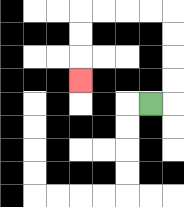{'start': '[6, 4]', 'end': '[3, 3]', 'path_directions': 'R,U,U,U,U,L,L,L,L,D,D,D', 'path_coordinates': '[[6, 4], [7, 4], [7, 3], [7, 2], [7, 1], [7, 0], [6, 0], [5, 0], [4, 0], [3, 0], [3, 1], [3, 2], [3, 3]]'}